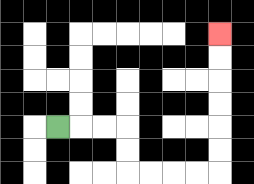{'start': '[2, 5]', 'end': '[9, 1]', 'path_directions': 'R,R,R,D,D,R,R,R,R,U,U,U,U,U,U', 'path_coordinates': '[[2, 5], [3, 5], [4, 5], [5, 5], [5, 6], [5, 7], [6, 7], [7, 7], [8, 7], [9, 7], [9, 6], [9, 5], [9, 4], [9, 3], [9, 2], [9, 1]]'}